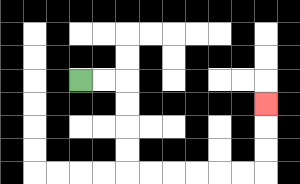{'start': '[3, 3]', 'end': '[11, 4]', 'path_directions': 'R,R,D,D,D,D,R,R,R,R,R,R,U,U,U', 'path_coordinates': '[[3, 3], [4, 3], [5, 3], [5, 4], [5, 5], [5, 6], [5, 7], [6, 7], [7, 7], [8, 7], [9, 7], [10, 7], [11, 7], [11, 6], [11, 5], [11, 4]]'}